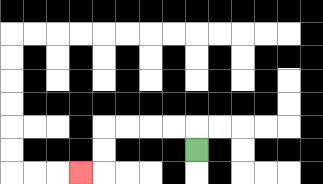{'start': '[8, 6]', 'end': '[3, 7]', 'path_directions': 'U,L,L,L,L,D,D,L', 'path_coordinates': '[[8, 6], [8, 5], [7, 5], [6, 5], [5, 5], [4, 5], [4, 6], [4, 7], [3, 7]]'}